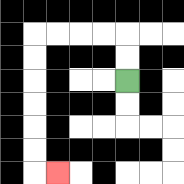{'start': '[5, 3]', 'end': '[2, 7]', 'path_directions': 'U,U,L,L,L,L,D,D,D,D,D,D,R', 'path_coordinates': '[[5, 3], [5, 2], [5, 1], [4, 1], [3, 1], [2, 1], [1, 1], [1, 2], [1, 3], [1, 4], [1, 5], [1, 6], [1, 7], [2, 7]]'}